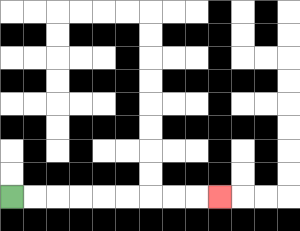{'start': '[0, 8]', 'end': '[9, 8]', 'path_directions': 'R,R,R,R,R,R,R,R,R', 'path_coordinates': '[[0, 8], [1, 8], [2, 8], [3, 8], [4, 8], [5, 8], [6, 8], [7, 8], [8, 8], [9, 8]]'}